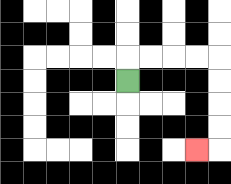{'start': '[5, 3]', 'end': '[8, 6]', 'path_directions': 'U,R,R,R,R,D,D,D,D,L', 'path_coordinates': '[[5, 3], [5, 2], [6, 2], [7, 2], [8, 2], [9, 2], [9, 3], [9, 4], [9, 5], [9, 6], [8, 6]]'}